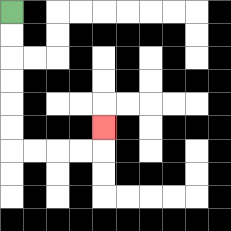{'start': '[0, 0]', 'end': '[4, 5]', 'path_directions': 'D,D,D,D,D,D,R,R,R,R,U', 'path_coordinates': '[[0, 0], [0, 1], [0, 2], [0, 3], [0, 4], [0, 5], [0, 6], [1, 6], [2, 6], [3, 6], [4, 6], [4, 5]]'}